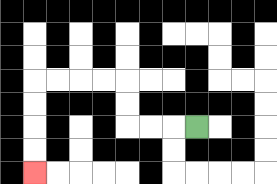{'start': '[8, 5]', 'end': '[1, 7]', 'path_directions': 'L,L,L,U,U,L,L,L,L,D,D,D,D', 'path_coordinates': '[[8, 5], [7, 5], [6, 5], [5, 5], [5, 4], [5, 3], [4, 3], [3, 3], [2, 3], [1, 3], [1, 4], [1, 5], [1, 6], [1, 7]]'}